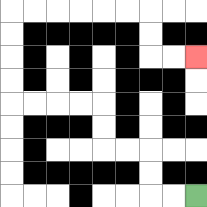{'start': '[8, 8]', 'end': '[8, 2]', 'path_directions': 'L,L,U,U,L,L,U,U,L,L,L,L,U,U,U,U,R,R,R,R,R,R,D,D,R,R', 'path_coordinates': '[[8, 8], [7, 8], [6, 8], [6, 7], [6, 6], [5, 6], [4, 6], [4, 5], [4, 4], [3, 4], [2, 4], [1, 4], [0, 4], [0, 3], [0, 2], [0, 1], [0, 0], [1, 0], [2, 0], [3, 0], [4, 0], [5, 0], [6, 0], [6, 1], [6, 2], [7, 2], [8, 2]]'}